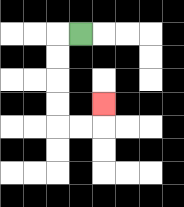{'start': '[3, 1]', 'end': '[4, 4]', 'path_directions': 'L,D,D,D,D,R,R,U', 'path_coordinates': '[[3, 1], [2, 1], [2, 2], [2, 3], [2, 4], [2, 5], [3, 5], [4, 5], [4, 4]]'}